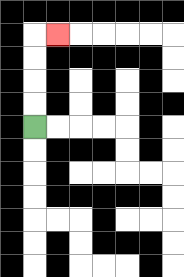{'start': '[1, 5]', 'end': '[2, 1]', 'path_directions': 'U,U,U,U,R', 'path_coordinates': '[[1, 5], [1, 4], [1, 3], [1, 2], [1, 1], [2, 1]]'}